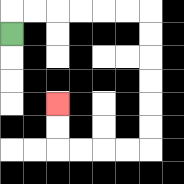{'start': '[0, 1]', 'end': '[2, 4]', 'path_directions': 'U,R,R,R,R,R,R,D,D,D,D,D,D,L,L,L,L,U,U', 'path_coordinates': '[[0, 1], [0, 0], [1, 0], [2, 0], [3, 0], [4, 0], [5, 0], [6, 0], [6, 1], [6, 2], [6, 3], [6, 4], [6, 5], [6, 6], [5, 6], [4, 6], [3, 6], [2, 6], [2, 5], [2, 4]]'}